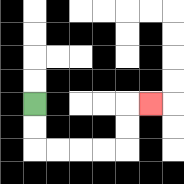{'start': '[1, 4]', 'end': '[6, 4]', 'path_directions': 'D,D,R,R,R,R,U,U,R', 'path_coordinates': '[[1, 4], [1, 5], [1, 6], [2, 6], [3, 6], [4, 6], [5, 6], [5, 5], [5, 4], [6, 4]]'}